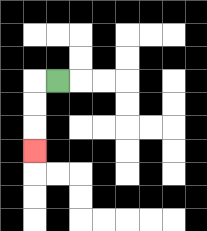{'start': '[2, 3]', 'end': '[1, 6]', 'path_directions': 'L,D,D,D', 'path_coordinates': '[[2, 3], [1, 3], [1, 4], [1, 5], [1, 6]]'}